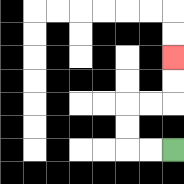{'start': '[7, 6]', 'end': '[7, 2]', 'path_directions': 'L,L,U,U,R,R,U,U', 'path_coordinates': '[[7, 6], [6, 6], [5, 6], [5, 5], [5, 4], [6, 4], [7, 4], [7, 3], [7, 2]]'}